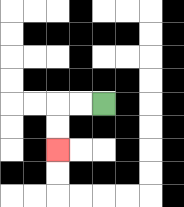{'start': '[4, 4]', 'end': '[2, 6]', 'path_directions': 'L,L,D,D', 'path_coordinates': '[[4, 4], [3, 4], [2, 4], [2, 5], [2, 6]]'}